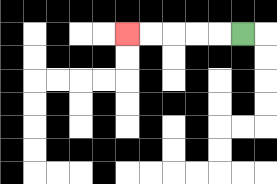{'start': '[10, 1]', 'end': '[5, 1]', 'path_directions': 'L,L,L,L,L', 'path_coordinates': '[[10, 1], [9, 1], [8, 1], [7, 1], [6, 1], [5, 1]]'}